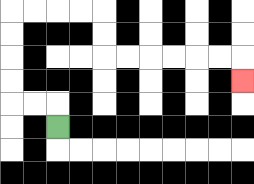{'start': '[2, 5]', 'end': '[10, 3]', 'path_directions': 'U,L,L,U,U,U,U,R,R,R,R,D,D,R,R,R,R,R,R,D', 'path_coordinates': '[[2, 5], [2, 4], [1, 4], [0, 4], [0, 3], [0, 2], [0, 1], [0, 0], [1, 0], [2, 0], [3, 0], [4, 0], [4, 1], [4, 2], [5, 2], [6, 2], [7, 2], [8, 2], [9, 2], [10, 2], [10, 3]]'}